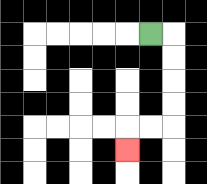{'start': '[6, 1]', 'end': '[5, 6]', 'path_directions': 'R,D,D,D,D,L,L,D', 'path_coordinates': '[[6, 1], [7, 1], [7, 2], [7, 3], [7, 4], [7, 5], [6, 5], [5, 5], [5, 6]]'}